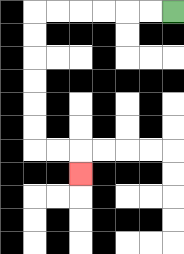{'start': '[7, 0]', 'end': '[3, 7]', 'path_directions': 'L,L,L,L,L,L,D,D,D,D,D,D,R,R,D', 'path_coordinates': '[[7, 0], [6, 0], [5, 0], [4, 0], [3, 0], [2, 0], [1, 0], [1, 1], [1, 2], [1, 3], [1, 4], [1, 5], [1, 6], [2, 6], [3, 6], [3, 7]]'}